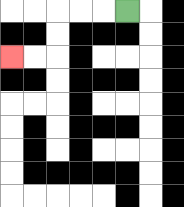{'start': '[5, 0]', 'end': '[0, 2]', 'path_directions': 'L,L,L,D,D,L,L', 'path_coordinates': '[[5, 0], [4, 0], [3, 0], [2, 0], [2, 1], [2, 2], [1, 2], [0, 2]]'}